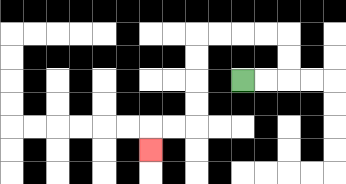{'start': '[10, 3]', 'end': '[6, 6]', 'path_directions': 'R,R,U,U,L,L,L,L,D,D,D,D,L,L,D', 'path_coordinates': '[[10, 3], [11, 3], [12, 3], [12, 2], [12, 1], [11, 1], [10, 1], [9, 1], [8, 1], [8, 2], [8, 3], [8, 4], [8, 5], [7, 5], [6, 5], [6, 6]]'}